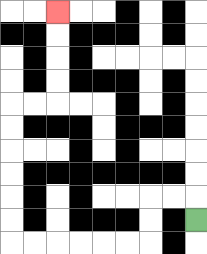{'start': '[8, 9]', 'end': '[2, 0]', 'path_directions': 'U,L,L,D,D,L,L,L,L,L,L,U,U,U,U,U,U,R,R,U,U,U,U', 'path_coordinates': '[[8, 9], [8, 8], [7, 8], [6, 8], [6, 9], [6, 10], [5, 10], [4, 10], [3, 10], [2, 10], [1, 10], [0, 10], [0, 9], [0, 8], [0, 7], [0, 6], [0, 5], [0, 4], [1, 4], [2, 4], [2, 3], [2, 2], [2, 1], [2, 0]]'}